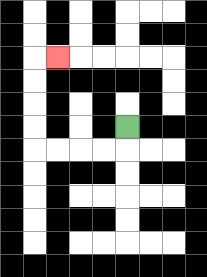{'start': '[5, 5]', 'end': '[2, 2]', 'path_directions': 'D,L,L,L,L,U,U,U,U,R', 'path_coordinates': '[[5, 5], [5, 6], [4, 6], [3, 6], [2, 6], [1, 6], [1, 5], [1, 4], [1, 3], [1, 2], [2, 2]]'}